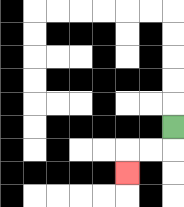{'start': '[7, 5]', 'end': '[5, 7]', 'path_directions': 'D,L,L,D', 'path_coordinates': '[[7, 5], [7, 6], [6, 6], [5, 6], [5, 7]]'}